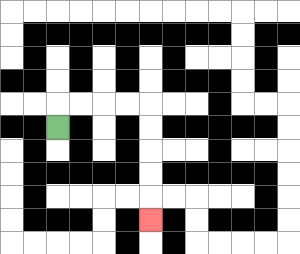{'start': '[2, 5]', 'end': '[6, 9]', 'path_directions': 'U,R,R,R,R,D,D,D,D,D', 'path_coordinates': '[[2, 5], [2, 4], [3, 4], [4, 4], [5, 4], [6, 4], [6, 5], [6, 6], [6, 7], [6, 8], [6, 9]]'}